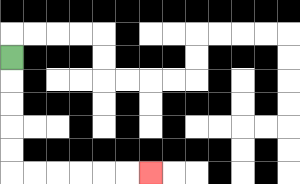{'start': '[0, 2]', 'end': '[6, 7]', 'path_directions': 'D,D,D,D,D,R,R,R,R,R,R', 'path_coordinates': '[[0, 2], [0, 3], [0, 4], [0, 5], [0, 6], [0, 7], [1, 7], [2, 7], [3, 7], [4, 7], [5, 7], [6, 7]]'}